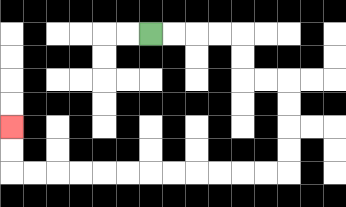{'start': '[6, 1]', 'end': '[0, 5]', 'path_directions': 'R,R,R,R,D,D,R,R,D,D,D,D,L,L,L,L,L,L,L,L,L,L,L,L,U,U', 'path_coordinates': '[[6, 1], [7, 1], [8, 1], [9, 1], [10, 1], [10, 2], [10, 3], [11, 3], [12, 3], [12, 4], [12, 5], [12, 6], [12, 7], [11, 7], [10, 7], [9, 7], [8, 7], [7, 7], [6, 7], [5, 7], [4, 7], [3, 7], [2, 7], [1, 7], [0, 7], [0, 6], [0, 5]]'}